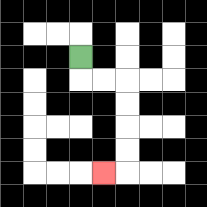{'start': '[3, 2]', 'end': '[4, 7]', 'path_directions': 'D,R,R,D,D,D,D,L', 'path_coordinates': '[[3, 2], [3, 3], [4, 3], [5, 3], [5, 4], [5, 5], [5, 6], [5, 7], [4, 7]]'}